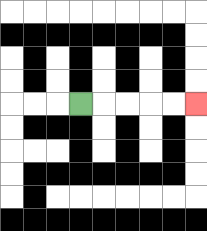{'start': '[3, 4]', 'end': '[8, 4]', 'path_directions': 'R,R,R,R,R', 'path_coordinates': '[[3, 4], [4, 4], [5, 4], [6, 4], [7, 4], [8, 4]]'}